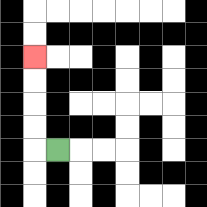{'start': '[2, 6]', 'end': '[1, 2]', 'path_directions': 'L,U,U,U,U', 'path_coordinates': '[[2, 6], [1, 6], [1, 5], [1, 4], [1, 3], [1, 2]]'}